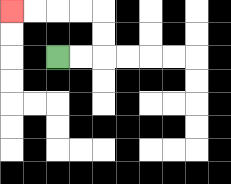{'start': '[2, 2]', 'end': '[0, 0]', 'path_directions': 'R,R,U,U,L,L,L,L', 'path_coordinates': '[[2, 2], [3, 2], [4, 2], [4, 1], [4, 0], [3, 0], [2, 0], [1, 0], [0, 0]]'}